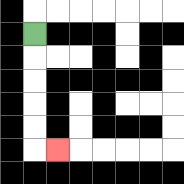{'start': '[1, 1]', 'end': '[2, 6]', 'path_directions': 'D,D,D,D,D,R', 'path_coordinates': '[[1, 1], [1, 2], [1, 3], [1, 4], [1, 5], [1, 6], [2, 6]]'}